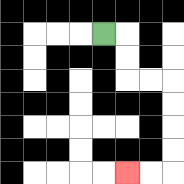{'start': '[4, 1]', 'end': '[5, 7]', 'path_directions': 'R,D,D,R,R,D,D,D,D,L,L', 'path_coordinates': '[[4, 1], [5, 1], [5, 2], [5, 3], [6, 3], [7, 3], [7, 4], [7, 5], [7, 6], [7, 7], [6, 7], [5, 7]]'}